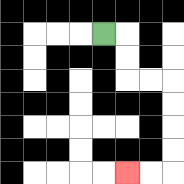{'start': '[4, 1]', 'end': '[5, 7]', 'path_directions': 'R,D,D,R,R,D,D,D,D,L,L', 'path_coordinates': '[[4, 1], [5, 1], [5, 2], [5, 3], [6, 3], [7, 3], [7, 4], [7, 5], [7, 6], [7, 7], [6, 7], [5, 7]]'}